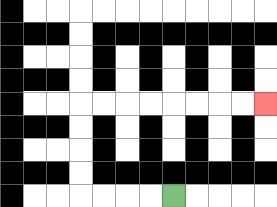{'start': '[7, 8]', 'end': '[11, 4]', 'path_directions': 'L,L,L,L,U,U,U,U,R,R,R,R,R,R,R,R', 'path_coordinates': '[[7, 8], [6, 8], [5, 8], [4, 8], [3, 8], [3, 7], [3, 6], [3, 5], [3, 4], [4, 4], [5, 4], [6, 4], [7, 4], [8, 4], [9, 4], [10, 4], [11, 4]]'}